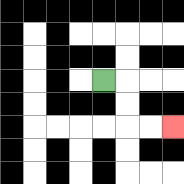{'start': '[4, 3]', 'end': '[7, 5]', 'path_directions': 'R,D,D,R,R', 'path_coordinates': '[[4, 3], [5, 3], [5, 4], [5, 5], [6, 5], [7, 5]]'}